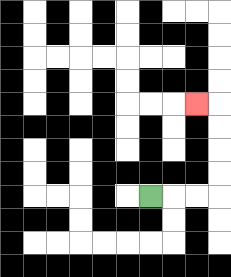{'start': '[6, 8]', 'end': '[8, 4]', 'path_directions': 'R,R,R,U,U,U,U,L', 'path_coordinates': '[[6, 8], [7, 8], [8, 8], [9, 8], [9, 7], [9, 6], [9, 5], [9, 4], [8, 4]]'}